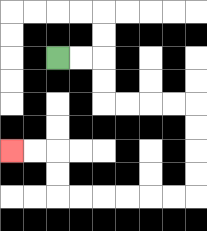{'start': '[2, 2]', 'end': '[0, 6]', 'path_directions': 'R,R,D,D,R,R,R,R,D,D,D,D,L,L,L,L,L,L,U,U,L,L', 'path_coordinates': '[[2, 2], [3, 2], [4, 2], [4, 3], [4, 4], [5, 4], [6, 4], [7, 4], [8, 4], [8, 5], [8, 6], [8, 7], [8, 8], [7, 8], [6, 8], [5, 8], [4, 8], [3, 8], [2, 8], [2, 7], [2, 6], [1, 6], [0, 6]]'}